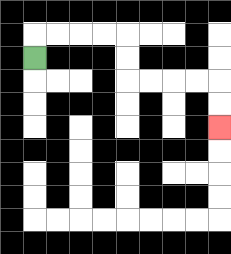{'start': '[1, 2]', 'end': '[9, 5]', 'path_directions': 'U,R,R,R,R,D,D,R,R,R,R,D,D', 'path_coordinates': '[[1, 2], [1, 1], [2, 1], [3, 1], [4, 1], [5, 1], [5, 2], [5, 3], [6, 3], [7, 3], [8, 3], [9, 3], [9, 4], [9, 5]]'}